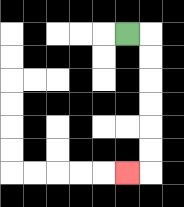{'start': '[5, 1]', 'end': '[5, 7]', 'path_directions': 'R,D,D,D,D,D,D,L', 'path_coordinates': '[[5, 1], [6, 1], [6, 2], [6, 3], [6, 4], [6, 5], [6, 6], [6, 7], [5, 7]]'}